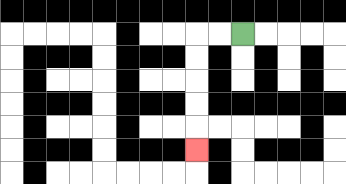{'start': '[10, 1]', 'end': '[8, 6]', 'path_directions': 'L,L,D,D,D,D,D', 'path_coordinates': '[[10, 1], [9, 1], [8, 1], [8, 2], [8, 3], [8, 4], [8, 5], [8, 6]]'}